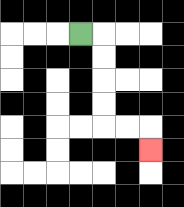{'start': '[3, 1]', 'end': '[6, 6]', 'path_directions': 'R,D,D,D,D,R,R,D', 'path_coordinates': '[[3, 1], [4, 1], [4, 2], [4, 3], [4, 4], [4, 5], [5, 5], [6, 5], [6, 6]]'}